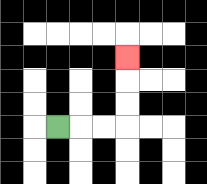{'start': '[2, 5]', 'end': '[5, 2]', 'path_directions': 'R,R,R,U,U,U', 'path_coordinates': '[[2, 5], [3, 5], [4, 5], [5, 5], [5, 4], [5, 3], [5, 2]]'}